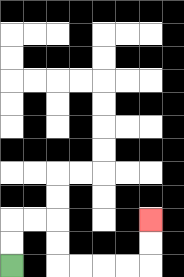{'start': '[0, 11]', 'end': '[6, 9]', 'path_directions': 'U,U,R,R,D,D,R,R,R,R,U,U', 'path_coordinates': '[[0, 11], [0, 10], [0, 9], [1, 9], [2, 9], [2, 10], [2, 11], [3, 11], [4, 11], [5, 11], [6, 11], [6, 10], [6, 9]]'}